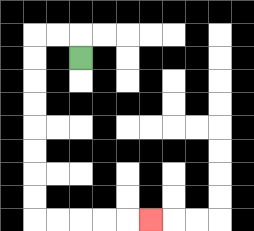{'start': '[3, 2]', 'end': '[6, 9]', 'path_directions': 'U,L,L,D,D,D,D,D,D,D,D,R,R,R,R,R', 'path_coordinates': '[[3, 2], [3, 1], [2, 1], [1, 1], [1, 2], [1, 3], [1, 4], [1, 5], [1, 6], [1, 7], [1, 8], [1, 9], [2, 9], [3, 9], [4, 9], [5, 9], [6, 9]]'}